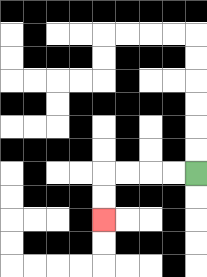{'start': '[8, 7]', 'end': '[4, 9]', 'path_directions': 'L,L,L,L,D,D', 'path_coordinates': '[[8, 7], [7, 7], [6, 7], [5, 7], [4, 7], [4, 8], [4, 9]]'}